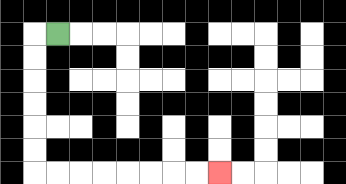{'start': '[2, 1]', 'end': '[9, 7]', 'path_directions': 'L,D,D,D,D,D,D,R,R,R,R,R,R,R,R', 'path_coordinates': '[[2, 1], [1, 1], [1, 2], [1, 3], [1, 4], [1, 5], [1, 6], [1, 7], [2, 7], [3, 7], [4, 7], [5, 7], [6, 7], [7, 7], [8, 7], [9, 7]]'}